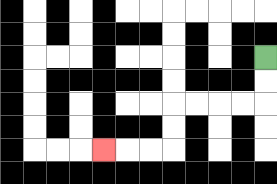{'start': '[11, 2]', 'end': '[4, 6]', 'path_directions': 'D,D,L,L,L,L,D,D,L,L,L', 'path_coordinates': '[[11, 2], [11, 3], [11, 4], [10, 4], [9, 4], [8, 4], [7, 4], [7, 5], [7, 6], [6, 6], [5, 6], [4, 6]]'}